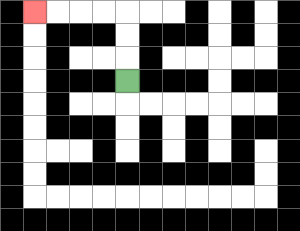{'start': '[5, 3]', 'end': '[1, 0]', 'path_directions': 'U,U,U,L,L,L,L', 'path_coordinates': '[[5, 3], [5, 2], [5, 1], [5, 0], [4, 0], [3, 0], [2, 0], [1, 0]]'}